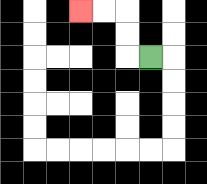{'start': '[6, 2]', 'end': '[3, 0]', 'path_directions': 'L,U,U,L,L', 'path_coordinates': '[[6, 2], [5, 2], [5, 1], [5, 0], [4, 0], [3, 0]]'}